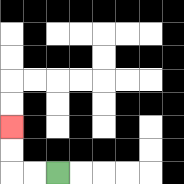{'start': '[2, 7]', 'end': '[0, 5]', 'path_directions': 'L,L,U,U', 'path_coordinates': '[[2, 7], [1, 7], [0, 7], [0, 6], [0, 5]]'}